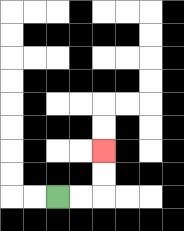{'start': '[2, 8]', 'end': '[4, 6]', 'path_directions': 'R,R,U,U', 'path_coordinates': '[[2, 8], [3, 8], [4, 8], [4, 7], [4, 6]]'}